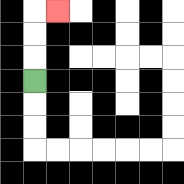{'start': '[1, 3]', 'end': '[2, 0]', 'path_directions': 'U,U,U,R', 'path_coordinates': '[[1, 3], [1, 2], [1, 1], [1, 0], [2, 0]]'}